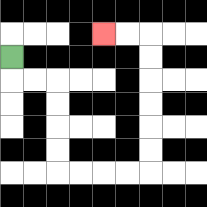{'start': '[0, 2]', 'end': '[4, 1]', 'path_directions': 'D,R,R,D,D,D,D,R,R,R,R,U,U,U,U,U,U,L,L', 'path_coordinates': '[[0, 2], [0, 3], [1, 3], [2, 3], [2, 4], [2, 5], [2, 6], [2, 7], [3, 7], [4, 7], [5, 7], [6, 7], [6, 6], [6, 5], [6, 4], [6, 3], [6, 2], [6, 1], [5, 1], [4, 1]]'}